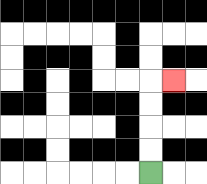{'start': '[6, 7]', 'end': '[7, 3]', 'path_directions': 'U,U,U,U,R', 'path_coordinates': '[[6, 7], [6, 6], [6, 5], [6, 4], [6, 3], [7, 3]]'}